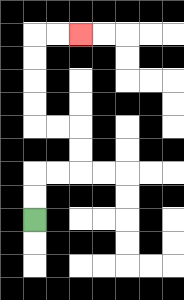{'start': '[1, 9]', 'end': '[3, 1]', 'path_directions': 'U,U,R,R,U,U,L,L,U,U,U,U,R,R', 'path_coordinates': '[[1, 9], [1, 8], [1, 7], [2, 7], [3, 7], [3, 6], [3, 5], [2, 5], [1, 5], [1, 4], [1, 3], [1, 2], [1, 1], [2, 1], [3, 1]]'}